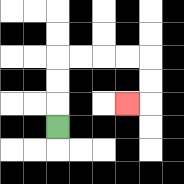{'start': '[2, 5]', 'end': '[5, 4]', 'path_directions': 'U,U,U,R,R,R,R,D,D,L', 'path_coordinates': '[[2, 5], [2, 4], [2, 3], [2, 2], [3, 2], [4, 2], [5, 2], [6, 2], [6, 3], [6, 4], [5, 4]]'}